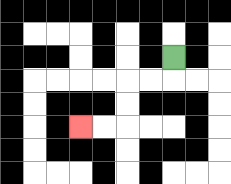{'start': '[7, 2]', 'end': '[3, 5]', 'path_directions': 'D,L,L,D,D,L,L', 'path_coordinates': '[[7, 2], [7, 3], [6, 3], [5, 3], [5, 4], [5, 5], [4, 5], [3, 5]]'}